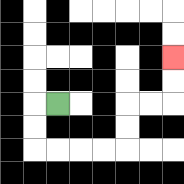{'start': '[2, 4]', 'end': '[7, 2]', 'path_directions': 'L,D,D,R,R,R,R,U,U,R,R,U,U', 'path_coordinates': '[[2, 4], [1, 4], [1, 5], [1, 6], [2, 6], [3, 6], [4, 6], [5, 6], [5, 5], [5, 4], [6, 4], [7, 4], [7, 3], [7, 2]]'}